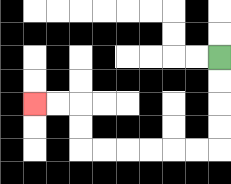{'start': '[9, 2]', 'end': '[1, 4]', 'path_directions': 'D,D,D,D,L,L,L,L,L,L,U,U,L,L', 'path_coordinates': '[[9, 2], [9, 3], [9, 4], [9, 5], [9, 6], [8, 6], [7, 6], [6, 6], [5, 6], [4, 6], [3, 6], [3, 5], [3, 4], [2, 4], [1, 4]]'}